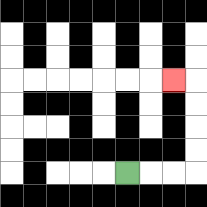{'start': '[5, 7]', 'end': '[7, 3]', 'path_directions': 'R,R,R,U,U,U,U,L', 'path_coordinates': '[[5, 7], [6, 7], [7, 7], [8, 7], [8, 6], [8, 5], [8, 4], [8, 3], [7, 3]]'}